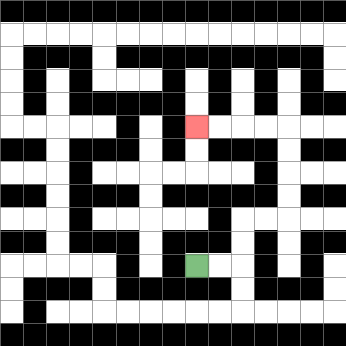{'start': '[8, 11]', 'end': '[8, 5]', 'path_directions': 'R,R,U,U,R,R,U,U,U,U,L,L,L,L', 'path_coordinates': '[[8, 11], [9, 11], [10, 11], [10, 10], [10, 9], [11, 9], [12, 9], [12, 8], [12, 7], [12, 6], [12, 5], [11, 5], [10, 5], [9, 5], [8, 5]]'}